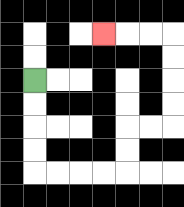{'start': '[1, 3]', 'end': '[4, 1]', 'path_directions': 'D,D,D,D,R,R,R,R,U,U,R,R,U,U,U,U,L,L,L', 'path_coordinates': '[[1, 3], [1, 4], [1, 5], [1, 6], [1, 7], [2, 7], [3, 7], [4, 7], [5, 7], [5, 6], [5, 5], [6, 5], [7, 5], [7, 4], [7, 3], [7, 2], [7, 1], [6, 1], [5, 1], [4, 1]]'}